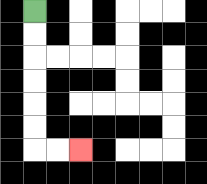{'start': '[1, 0]', 'end': '[3, 6]', 'path_directions': 'D,D,D,D,D,D,R,R', 'path_coordinates': '[[1, 0], [1, 1], [1, 2], [1, 3], [1, 4], [1, 5], [1, 6], [2, 6], [3, 6]]'}